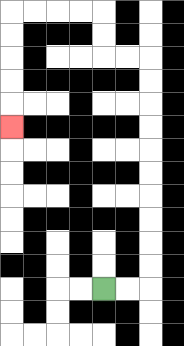{'start': '[4, 12]', 'end': '[0, 5]', 'path_directions': 'R,R,U,U,U,U,U,U,U,U,U,U,L,L,U,U,L,L,L,L,D,D,D,D,D', 'path_coordinates': '[[4, 12], [5, 12], [6, 12], [6, 11], [6, 10], [6, 9], [6, 8], [6, 7], [6, 6], [6, 5], [6, 4], [6, 3], [6, 2], [5, 2], [4, 2], [4, 1], [4, 0], [3, 0], [2, 0], [1, 0], [0, 0], [0, 1], [0, 2], [0, 3], [0, 4], [0, 5]]'}